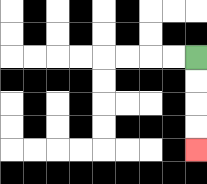{'start': '[8, 2]', 'end': '[8, 6]', 'path_directions': 'D,D,D,D', 'path_coordinates': '[[8, 2], [8, 3], [8, 4], [8, 5], [8, 6]]'}